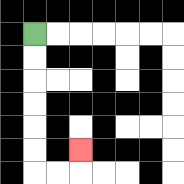{'start': '[1, 1]', 'end': '[3, 6]', 'path_directions': 'D,D,D,D,D,D,R,R,U', 'path_coordinates': '[[1, 1], [1, 2], [1, 3], [1, 4], [1, 5], [1, 6], [1, 7], [2, 7], [3, 7], [3, 6]]'}